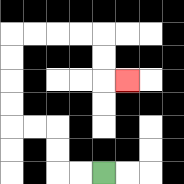{'start': '[4, 7]', 'end': '[5, 3]', 'path_directions': 'L,L,U,U,L,L,U,U,U,U,R,R,R,R,D,D,R', 'path_coordinates': '[[4, 7], [3, 7], [2, 7], [2, 6], [2, 5], [1, 5], [0, 5], [0, 4], [0, 3], [0, 2], [0, 1], [1, 1], [2, 1], [3, 1], [4, 1], [4, 2], [4, 3], [5, 3]]'}